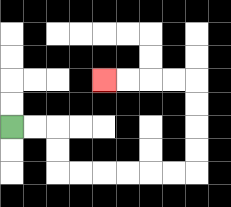{'start': '[0, 5]', 'end': '[4, 3]', 'path_directions': 'R,R,D,D,R,R,R,R,R,R,U,U,U,U,L,L,L,L', 'path_coordinates': '[[0, 5], [1, 5], [2, 5], [2, 6], [2, 7], [3, 7], [4, 7], [5, 7], [6, 7], [7, 7], [8, 7], [8, 6], [8, 5], [8, 4], [8, 3], [7, 3], [6, 3], [5, 3], [4, 3]]'}